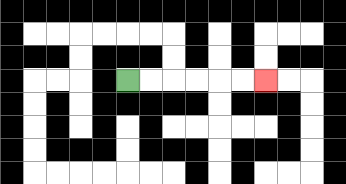{'start': '[5, 3]', 'end': '[11, 3]', 'path_directions': 'R,R,R,R,R,R', 'path_coordinates': '[[5, 3], [6, 3], [7, 3], [8, 3], [9, 3], [10, 3], [11, 3]]'}